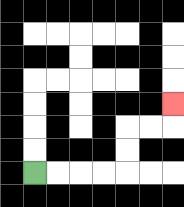{'start': '[1, 7]', 'end': '[7, 4]', 'path_directions': 'R,R,R,R,U,U,R,R,U', 'path_coordinates': '[[1, 7], [2, 7], [3, 7], [4, 7], [5, 7], [5, 6], [5, 5], [6, 5], [7, 5], [7, 4]]'}